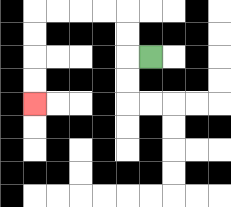{'start': '[6, 2]', 'end': '[1, 4]', 'path_directions': 'L,U,U,L,L,L,L,D,D,D,D', 'path_coordinates': '[[6, 2], [5, 2], [5, 1], [5, 0], [4, 0], [3, 0], [2, 0], [1, 0], [1, 1], [1, 2], [1, 3], [1, 4]]'}